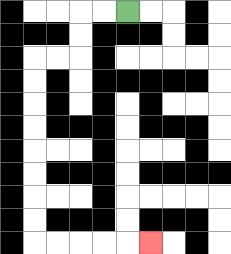{'start': '[5, 0]', 'end': '[6, 10]', 'path_directions': 'L,L,D,D,L,L,D,D,D,D,D,D,D,D,R,R,R,R,R', 'path_coordinates': '[[5, 0], [4, 0], [3, 0], [3, 1], [3, 2], [2, 2], [1, 2], [1, 3], [1, 4], [1, 5], [1, 6], [1, 7], [1, 8], [1, 9], [1, 10], [2, 10], [3, 10], [4, 10], [5, 10], [6, 10]]'}